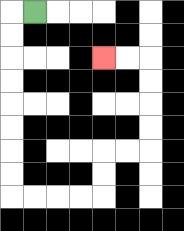{'start': '[1, 0]', 'end': '[4, 2]', 'path_directions': 'L,D,D,D,D,D,D,D,D,R,R,R,R,U,U,R,R,U,U,U,U,L,L', 'path_coordinates': '[[1, 0], [0, 0], [0, 1], [0, 2], [0, 3], [0, 4], [0, 5], [0, 6], [0, 7], [0, 8], [1, 8], [2, 8], [3, 8], [4, 8], [4, 7], [4, 6], [5, 6], [6, 6], [6, 5], [6, 4], [6, 3], [6, 2], [5, 2], [4, 2]]'}